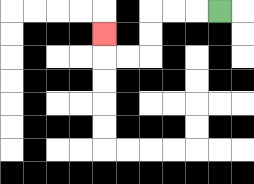{'start': '[9, 0]', 'end': '[4, 1]', 'path_directions': 'L,L,L,D,D,L,L,U', 'path_coordinates': '[[9, 0], [8, 0], [7, 0], [6, 0], [6, 1], [6, 2], [5, 2], [4, 2], [4, 1]]'}